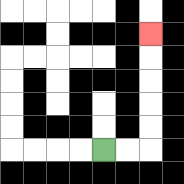{'start': '[4, 6]', 'end': '[6, 1]', 'path_directions': 'R,R,U,U,U,U,U', 'path_coordinates': '[[4, 6], [5, 6], [6, 6], [6, 5], [6, 4], [6, 3], [6, 2], [6, 1]]'}